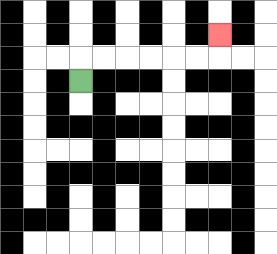{'start': '[3, 3]', 'end': '[9, 1]', 'path_directions': 'U,R,R,R,R,R,R,U', 'path_coordinates': '[[3, 3], [3, 2], [4, 2], [5, 2], [6, 2], [7, 2], [8, 2], [9, 2], [9, 1]]'}